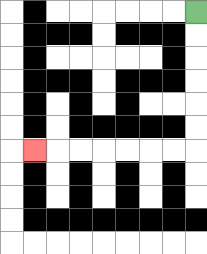{'start': '[8, 0]', 'end': '[1, 6]', 'path_directions': 'D,D,D,D,D,D,L,L,L,L,L,L,L', 'path_coordinates': '[[8, 0], [8, 1], [8, 2], [8, 3], [8, 4], [8, 5], [8, 6], [7, 6], [6, 6], [5, 6], [4, 6], [3, 6], [2, 6], [1, 6]]'}